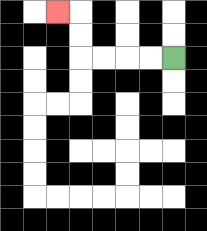{'start': '[7, 2]', 'end': '[2, 0]', 'path_directions': 'L,L,L,L,U,U,L', 'path_coordinates': '[[7, 2], [6, 2], [5, 2], [4, 2], [3, 2], [3, 1], [3, 0], [2, 0]]'}